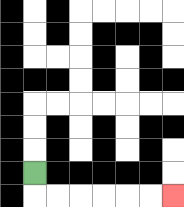{'start': '[1, 7]', 'end': '[7, 8]', 'path_directions': 'D,R,R,R,R,R,R', 'path_coordinates': '[[1, 7], [1, 8], [2, 8], [3, 8], [4, 8], [5, 8], [6, 8], [7, 8]]'}